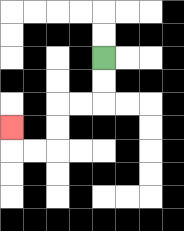{'start': '[4, 2]', 'end': '[0, 5]', 'path_directions': 'D,D,L,L,D,D,L,L,U', 'path_coordinates': '[[4, 2], [4, 3], [4, 4], [3, 4], [2, 4], [2, 5], [2, 6], [1, 6], [0, 6], [0, 5]]'}